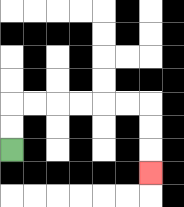{'start': '[0, 6]', 'end': '[6, 7]', 'path_directions': 'U,U,R,R,R,R,R,R,D,D,D', 'path_coordinates': '[[0, 6], [0, 5], [0, 4], [1, 4], [2, 4], [3, 4], [4, 4], [5, 4], [6, 4], [6, 5], [6, 6], [6, 7]]'}